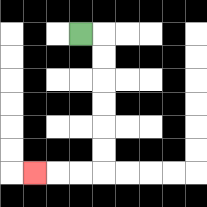{'start': '[3, 1]', 'end': '[1, 7]', 'path_directions': 'R,D,D,D,D,D,D,L,L,L', 'path_coordinates': '[[3, 1], [4, 1], [4, 2], [4, 3], [4, 4], [4, 5], [4, 6], [4, 7], [3, 7], [2, 7], [1, 7]]'}